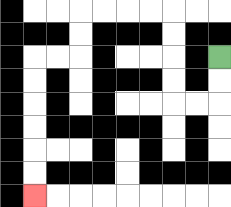{'start': '[9, 2]', 'end': '[1, 8]', 'path_directions': 'D,D,L,L,U,U,U,U,L,L,L,L,D,D,L,L,D,D,D,D,D,D', 'path_coordinates': '[[9, 2], [9, 3], [9, 4], [8, 4], [7, 4], [7, 3], [7, 2], [7, 1], [7, 0], [6, 0], [5, 0], [4, 0], [3, 0], [3, 1], [3, 2], [2, 2], [1, 2], [1, 3], [1, 4], [1, 5], [1, 6], [1, 7], [1, 8]]'}